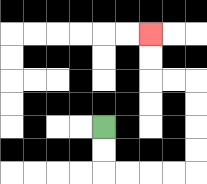{'start': '[4, 5]', 'end': '[6, 1]', 'path_directions': 'D,D,R,R,R,R,U,U,U,U,L,L,U,U', 'path_coordinates': '[[4, 5], [4, 6], [4, 7], [5, 7], [6, 7], [7, 7], [8, 7], [8, 6], [8, 5], [8, 4], [8, 3], [7, 3], [6, 3], [6, 2], [6, 1]]'}